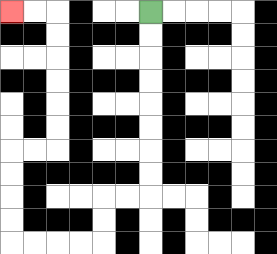{'start': '[6, 0]', 'end': '[0, 0]', 'path_directions': 'D,D,D,D,D,D,D,D,L,L,D,D,L,L,L,L,U,U,U,U,R,R,U,U,U,U,U,U,L,L', 'path_coordinates': '[[6, 0], [6, 1], [6, 2], [6, 3], [6, 4], [6, 5], [6, 6], [6, 7], [6, 8], [5, 8], [4, 8], [4, 9], [4, 10], [3, 10], [2, 10], [1, 10], [0, 10], [0, 9], [0, 8], [0, 7], [0, 6], [1, 6], [2, 6], [2, 5], [2, 4], [2, 3], [2, 2], [2, 1], [2, 0], [1, 0], [0, 0]]'}